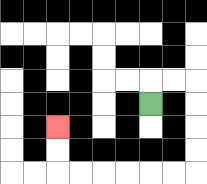{'start': '[6, 4]', 'end': '[2, 5]', 'path_directions': 'U,R,R,D,D,D,D,L,L,L,L,L,L,U,U', 'path_coordinates': '[[6, 4], [6, 3], [7, 3], [8, 3], [8, 4], [8, 5], [8, 6], [8, 7], [7, 7], [6, 7], [5, 7], [4, 7], [3, 7], [2, 7], [2, 6], [2, 5]]'}